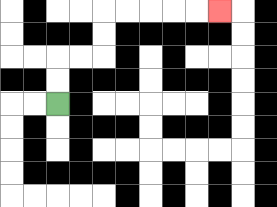{'start': '[2, 4]', 'end': '[9, 0]', 'path_directions': 'U,U,R,R,U,U,R,R,R,R,R', 'path_coordinates': '[[2, 4], [2, 3], [2, 2], [3, 2], [4, 2], [4, 1], [4, 0], [5, 0], [6, 0], [7, 0], [8, 0], [9, 0]]'}